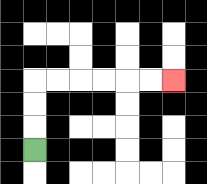{'start': '[1, 6]', 'end': '[7, 3]', 'path_directions': 'U,U,U,R,R,R,R,R,R', 'path_coordinates': '[[1, 6], [1, 5], [1, 4], [1, 3], [2, 3], [3, 3], [4, 3], [5, 3], [6, 3], [7, 3]]'}